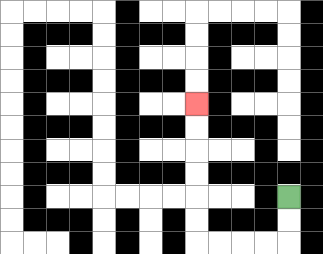{'start': '[12, 8]', 'end': '[8, 4]', 'path_directions': 'D,D,L,L,L,L,U,U,U,U,U,U', 'path_coordinates': '[[12, 8], [12, 9], [12, 10], [11, 10], [10, 10], [9, 10], [8, 10], [8, 9], [8, 8], [8, 7], [8, 6], [8, 5], [8, 4]]'}